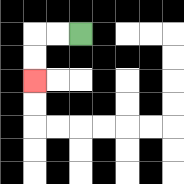{'start': '[3, 1]', 'end': '[1, 3]', 'path_directions': 'L,L,D,D', 'path_coordinates': '[[3, 1], [2, 1], [1, 1], [1, 2], [1, 3]]'}